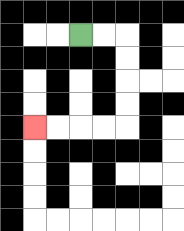{'start': '[3, 1]', 'end': '[1, 5]', 'path_directions': 'R,R,D,D,D,D,L,L,L,L', 'path_coordinates': '[[3, 1], [4, 1], [5, 1], [5, 2], [5, 3], [5, 4], [5, 5], [4, 5], [3, 5], [2, 5], [1, 5]]'}